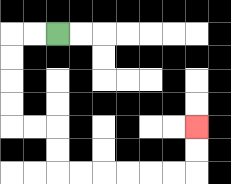{'start': '[2, 1]', 'end': '[8, 5]', 'path_directions': 'L,L,D,D,D,D,R,R,D,D,R,R,R,R,R,R,U,U', 'path_coordinates': '[[2, 1], [1, 1], [0, 1], [0, 2], [0, 3], [0, 4], [0, 5], [1, 5], [2, 5], [2, 6], [2, 7], [3, 7], [4, 7], [5, 7], [6, 7], [7, 7], [8, 7], [8, 6], [8, 5]]'}